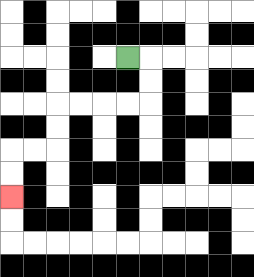{'start': '[5, 2]', 'end': '[0, 8]', 'path_directions': 'R,D,D,L,L,L,L,D,D,L,L,D,D', 'path_coordinates': '[[5, 2], [6, 2], [6, 3], [6, 4], [5, 4], [4, 4], [3, 4], [2, 4], [2, 5], [2, 6], [1, 6], [0, 6], [0, 7], [0, 8]]'}